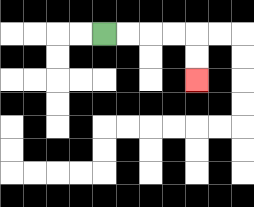{'start': '[4, 1]', 'end': '[8, 3]', 'path_directions': 'R,R,R,R,D,D', 'path_coordinates': '[[4, 1], [5, 1], [6, 1], [7, 1], [8, 1], [8, 2], [8, 3]]'}